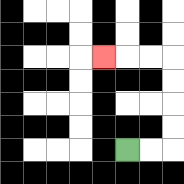{'start': '[5, 6]', 'end': '[4, 2]', 'path_directions': 'R,R,U,U,U,U,L,L,L', 'path_coordinates': '[[5, 6], [6, 6], [7, 6], [7, 5], [7, 4], [7, 3], [7, 2], [6, 2], [5, 2], [4, 2]]'}